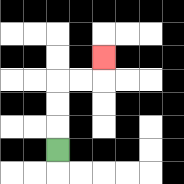{'start': '[2, 6]', 'end': '[4, 2]', 'path_directions': 'U,U,U,R,R,U', 'path_coordinates': '[[2, 6], [2, 5], [2, 4], [2, 3], [3, 3], [4, 3], [4, 2]]'}